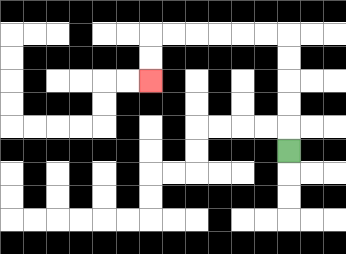{'start': '[12, 6]', 'end': '[6, 3]', 'path_directions': 'U,U,U,U,U,L,L,L,L,L,L,D,D', 'path_coordinates': '[[12, 6], [12, 5], [12, 4], [12, 3], [12, 2], [12, 1], [11, 1], [10, 1], [9, 1], [8, 1], [7, 1], [6, 1], [6, 2], [6, 3]]'}